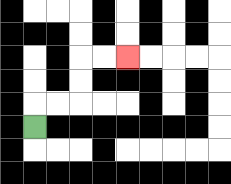{'start': '[1, 5]', 'end': '[5, 2]', 'path_directions': 'U,R,R,U,U,R,R', 'path_coordinates': '[[1, 5], [1, 4], [2, 4], [3, 4], [3, 3], [3, 2], [4, 2], [5, 2]]'}